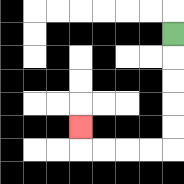{'start': '[7, 1]', 'end': '[3, 5]', 'path_directions': 'D,D,D,D,D,L,L,L,L,U', 'path_coordinates': '[[7, 1], [7, 2], [7, 3], [7, 4], [7, 5], [7, 6], [6, 6], [5, 6], [4, 6], [3, 6], [3, 5]]'}